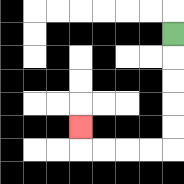{'start': '[7, 1]', 'end': '[3, 5]', 'path_directions': 'D,D,D,D,D,L,L,L,L,U', 'path_coordinates': '[[7, 1], [7, 2], [7, 3], [7, 4], [7, 5], [7, 6], [6, 6], [5, 6], [4, 6], [3, 6], [3, 5]]'}